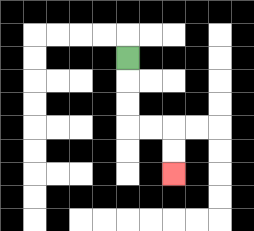{'start': '[5, 2]', 'end': '[7, 7]', 'path_directions': 'D,D,D,R,R,D,D', 'path_coordinates': '[[5, 2], [5, 3], [5, 4], [5, 5], [6, 5], [7, 5], [7, 6], [7, 7]]'}